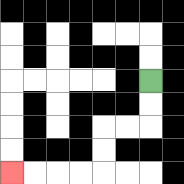{'start': '[6, 3]', 'end': '[0, 7]', 'path_directions': 'D,D,L,L,D,D,L,L,L,L', 'path_coordinates': '[[6, 3], [6, 4], [6, 5], [5, 5], [4, 5], [4, 6], [4, 7], [3, 7], [2, 7], [1, 7], [0, 7]]'}